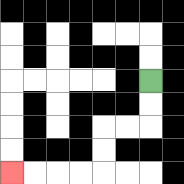{'start': '[6, 3]', 'end': '[0, 7]', 'path_directions': 'D,D,L,L,D,D,L,L,L,L', 'path_coordinates': '[[6, 3], [6, 4], [6, 5], [5, 5], [4, 5], [4, 6], [4, 7], [3, 7], [2, 7], [1, 7], [0, 7]]'}